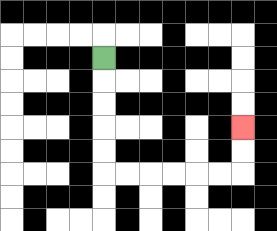{'start': '[4, 2]', 'end': '[10, 5]', 'path_directions': 'D,D,D,D,D,R,R,R,R,R,R,U,U', 'path_coordinates': '[[4, 2], [4, 3], [4, 4], [4, 5], [4, 6], [4, 7], [5, 7], [6, 7], [7, 7], [8, 7], [9, 7], [10, 7], [10, 6], [10, 5]]'}